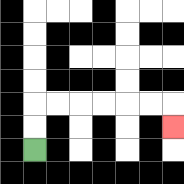{'start': '[1, 6]', 'end': '[7, 5]', 'path_directions': 'U,U,R,R,R,R,R,R,D', 'path_coordinates': '[[1, 6], [1, 5], [1, 4], [2, 4], [3, 4], [4, 4], [5, 4], [6, 4], [7, 4], [7, 5]]'}